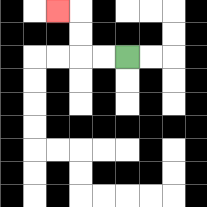{'start': '[5, 2]', 'end': '[2, 0]', 'path_directions': 'L,L,U,U,L', 'path_coordinates': '[[5, 2], [4, 2], [3, 2], [3, 1], [3, 0], [2, 0]]'}